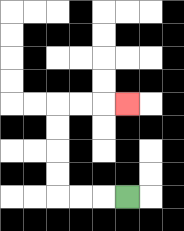{'start': '[5, 8]', 'end': '[5, 4]', 'path_directions': 'L,L,L,U,U,U,U,R,R,R', 'path_coordinates': '[[5, 8], [4, 8], [3, 8], [2, 8], [2, 7], [2, 6], [2, 5], [2, 4], [3, 4], [4, 4], [5, 4]]'}